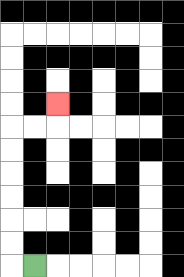{'start': '[1, 11]', 'end': '[2, 4]', 'path_directions': 'L,U,U,U,U,U,U,R,R,U', 'path_coordinates': '[[1, 11], [0, 11], [0, 10], [0, 9], [0, 8], [0, 7], [0, 6], [0, 5], [1, 5], [2, 5], [2, 4]]'}